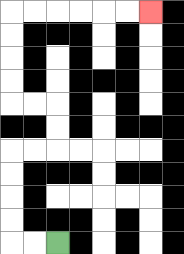{'start': '[2, 10]', 'end': '[6, 0]', 'path_directions': 'L,L,U,U,U,U,R,R,U,U,L,L,U,U,U,U,R,R,R,R,R,R', 'path_coordinates': '[[2, 10], [1, 10], [0, 10], [0, 9], [0, 8], [0, 7], [0, 6], [1, 6], [2, 6], [2, 5], [2, 4], [1, 4], [0, 4], [0, 3], [0, 2], [0, 1], [0, 0], [1, 0], [2, 0], [3, 0], [4, 0], [5, 0], [6, 0]]'}